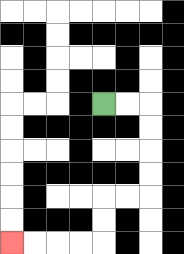{'start': '[4, 4]', 'end': '[0, 10]', 'path_directions': 'R,R,D,D,D,D,L,L,D,D,L,L,L,L', 'path_coordinates': '[[4, 4], [5, 4], [6, 4], [6, 5], [6, 6], [6, 7], [6, 8], [5, 8], [4, 8], [4, 9], [4, 10], [3, 10], [2, 10], [1, 10], [0, 10]]'}